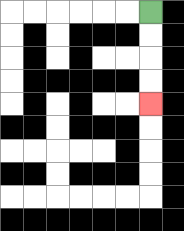{'start': '[6, 0]', 'end': '[6, 4]', 'path_directions': 'D,D,D,D', 'path_coordinates': '[[6, 0], [6, 1], [6, 2], [6, 3], [6, 4]]'}